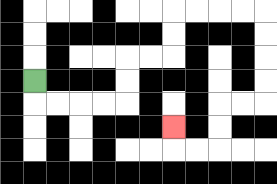{'start': '[1, 3]', 'end': '[7, 5]', 'path_directions': 'D,R,R,R,R,U,U,R,R,U,U,R,R,R,R,D,D,D,D,L,L,D,D,L,L,U', 'path_coordinates': '[[1, 3], [1, 4], [2, 4], [3, 4], [4, 4], [5, 4], [5, 3], [5, 2], [6, 2], [7, 2], [7, 1], [7, 0], [8, 0], [9, 0], [10, 0], [11, 0], [11, 1], [11, 2], [11, 3], [11, 4], [10, 4], [9, 4], [9, 5], [9, 6], [8, 6], [7, 6], [7, 5]]'}